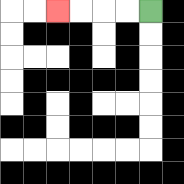{'start': '[6, 0]', 'end': '[2, 0]', 'path_directions': 'L,L,L,L', 'path_coordinates': '[[6, 0], [5, 0], [4, 0], [3, 0], [2, 0]]'}